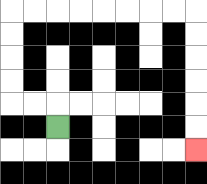{'start': '[2, 5]', 'end': '[8, 6]', 'path_directions': 'U,L,L,U,U,U,U,R,R,R,R,R,R,R,R,D,D,D,D,D,D', 'path_coordinates': '[[2, 5], [2, 4], [1, 4], [0, 4], [0, 3], [0, 2], [0, 1], [0, 0], [1, 0], [2, 0], [3, 0], [4, 0], [5, 0], [6, 0], [7, 0], [8, 0], [8, 1], [8, 2], [8, 3], [8, 4], [8, 5], [8, 6]]'}